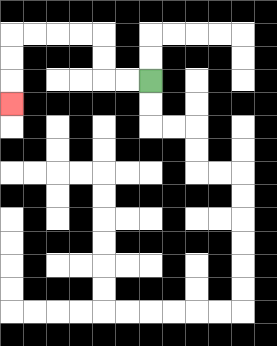{'start': '[6, 3]', 'end': '[0, 4]', 'path_directions': 'L,L,U,U,L,L,L,L,D,D,D', 'path_coordinates': '[[6, 3], [5, 3], [4, 3], [4, 2], [4, 1], [3, 1], [2, 1], [1, 1], [0, 1], [0, 2], [0, 3], [0, 4]]'}